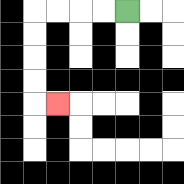{'start': '[5, 0]', 'end': '[2, 4]', 'path_directions': 'L,L,L,L,D,D,D,D,R', 'path_coordinates': '[[5, 0], [4, 0], [3, 0], [2, 0], [1, 0], [1, 1], [1, 2], [1, 3], [1, 4], [2, 4]]'}